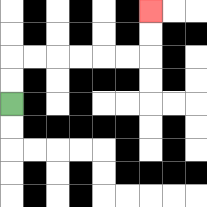{'start': '[0, 4]', 'end': '[6, 0]', 'path_directions': 'U,U,R,R,R,R,R,R,U,U', 'path_coordinates': '[[0, 4], [0, 3], [0, 2], [1, 2], [2, 2], [3, 2], [4, 2], [5, 2], [6, 2], [6, 1], [6, 0]]'}